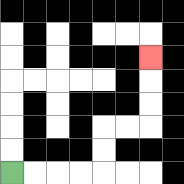{'start': '[0, 7]', 'end': '[6, 2]', 'path_directions': 'R,R,R,R,U,U,R,R,U,U,U', 'path_coordinates': '[[0, 7], [1, 7], [2, 7], [3, 7], [4, 7], [4, 6], [4, 5], [5, 5], [6, 5], [6, 4], [6, 3], [6, 2]]'}